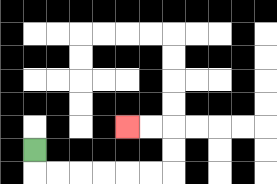{'start': '[1, 6]', 'end': '[5, 5]', 'path_directions': 'D,R,R,R,R,R,R,U,U,L,L', 'path_coordinates': '[[1, 6], [1, 7], [2, 7], [3, 7], [4, 7], [5, 7], [6, 7], [7, 7], [7, 6], [7, 5], [6, 5], [5, 5]]'}